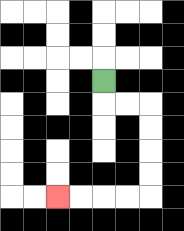{'start': '[4, 3]', 'end': '[2, 8]', 'path_directions': 'D,R,R,D,D,D,D,L,L,L,L', 'path_coordinates': '[[4, 3], [4, 4], [5, 4], [6, 4], [6, 5], [6, 6], [6, 7], [6, 8], [5, 8], [4, 8], [3, 8], [2, 8]]'}